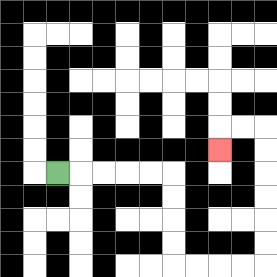{'start': '[2, 7]', 'end': '[9, 6]', 'path_directions': 'R,R,R,R,R,D,D,D,D,R,R,R,R,U,U,U,U,U,U,L,L,D', 'path_coordinates': '[[2, 7], [3, 7], [4, 7], [5, 7], [6, 7], [7, 7], [7, 8], [7, 9], [7, 10], [7, 11], [8, 11], [9, 11], [10, 11], [11, 11], [11, 10], [11, 9], [11, 8], [11, 7], [11, 6], [11, 5], [10, 5], [9, 5], [9, 6]]'}